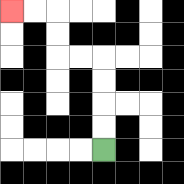{'start': '[4, 6]', 'end': '[0, 0]', 'path_directions': 'U,U,U,U,L,L,U,U,L,L', 'path_coordinates': '[[4, 6], [4, 5], [4, 4], [4, 3], [4, 2], [3, 2], [2, 2], [2, 1], [2, 0], [1, 0], [0, 0]]'}